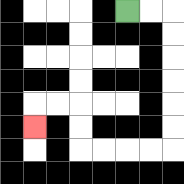{'start': '[5, 0]', 'end': '[1, 5]', 'path_directions': 'R,R,D,D,D,D,D,D,L,L,L,L,U,U,L,L,D', 'path_coordinates': '[[5, 0], [6, 0], [7, 0], [7, 1], [7, 2], [7, 3], [7, 4], [7, 5], [7, 6], [6, 6], [5, 6], [4, 6], [3, 6], [3, 5], [3, 4], [2, 4], [1, 4], [1, 5]]'}